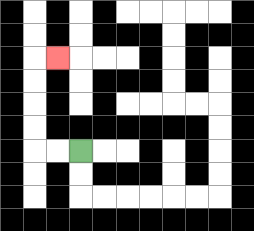{'start': '[3, 6]', 'end': '[2, 2]', 'path_directions': 'L,L,U,U,U,U,R', 'path_coordinates': '[[3, 6], [2, 6], [1, 6], [1, 5], [1, 4], [1, 3], [1, 2], [2, 2]]'}